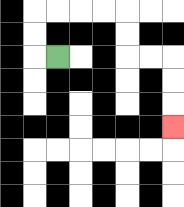{'start': '[2, 2]', 'end': '[7, 5]', 'path_directions': 'L,U,U,R,R,R,R,D,D,R,R,D,D,D', 'path_coordinates': '[[2, 2], [1, 2], [1, 1], [1, 0], [2, 0], [3, 0], [4, 0], [5, 0], [5, 1], [5, 2], [6, 2], [7, 2], [7, 3], [7, 4], [7, 5]]'}